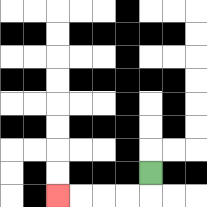{'start': '[6, 7]', 'end': '[2, 8]', 'path_directions': 'D,L,L,L,L', 'path_coordinates': '[[6, 7], [6, 8], [5, 8], [4, 8], [3, 8], [2, 8]]'}